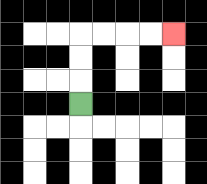{'start': '[3, 4]', 'end': '[7, 1]', 'path_directions': 'U,U,U,R,R,R,R', 'path_coordinates': '[[3, 4], [3, 3], [3, 2], [3, 1], [4, 1], [5, 1], [6, 1], [7, 1]]'}